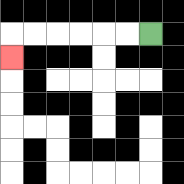{'start': '[6, 1]', 'end': '[0, 2]', 'path_directions': 'L,L,L,L,L,L,D', 'path_coordinates': '[[6, 1], [5, 1], [4, 1], [3, 1], [2, 1], [1, 1], [0, 1], [0, 2]]'}